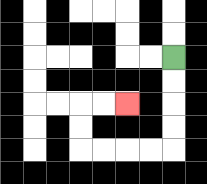{'start': '[7, 2]', 'end': '[5, 4]', 'path_directions': 'D,D,D,D,L,L,L,L,U,U,R,R', 'path_coordinates': '[[7, 2], [7, 3], [7, 4], [7, 5], [7, 6], [6, 6], [5, 6], [4, 6], [3, 6], [3, 5], [3, 4], [4, 4], [5, 4]]'}